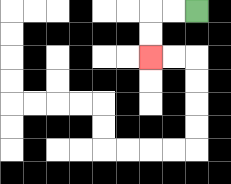{'start': '[8, 0]', 'end': '[6, 2]', 'path_directions': 'L,L,D,D', 'path_coordinates': '[[8, 0], [7, 0], [6, 0], [6, 1], [6, 2]]'}